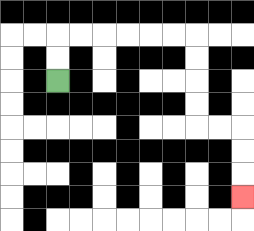{'start': '[2, 3]', 'end': '[10, 8]', 'path_directions': 'U,U,R,R,R,R,R,R,D,D,D,D,R,R,D,D,D', 'path_coordinates': '[[2, 3], [2, 2], [2, 1], [3, 1], [4, 1], [5, 1], [6, 1], [7, 1], [8, 1], [8, 2], [8, 3], [8, 4], [8, 5], [9, 5], [10, 5], [10, 6], [10, 7], [10, 8]]'}